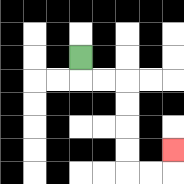{'start': '[3, 2]', 'end': '[7, 6]', 'path_directions': 'D,R,R,D,D,D,D,R,R,U', 'path_coordinates': '[[3, 2], [3, 3], [4, 3], [5, 3], [5, 4], [5, 5], [5, 6], [5, 7], [6, 7], [7, 7], [7, 6]]'}